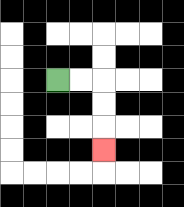{'start': '[2, 3]', 'end': '[4, 6]', 'path_directions': 'R,R,D,D,D', 'path_coordinates': '[[2, 3], [3, 3], [4, 3], [4, 4], [4, 5], [4, 6]]'}